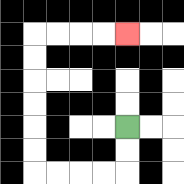{'start': '[5, 5]', 'end': '[5, 1]', 'path_directions': 'D,D,L,L,L,L,U,U,U,U,U,U,R,R,R,R', 'path_coordinates': '[[5, 5], [5, 6], [5, 7], [4, 7], [3, 7], [2, 7], [1, 7], [1, 6], [1, 5], [1, 4], [1, 3], [1, 2], [1, 1], [2, 1], [3, 1], [4, 1], [5, 1]]'}